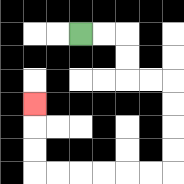{'start': '[3, 1]', 'end': '[1, 4]', 'path_directions': 'R,R,D,D,R,R,D,D,D,D,L,L,L,L,L,L,U,U,U', 'path_coordinates': '[[3, 1], [4, 1], [5, 1], [5, 2], [5, 3], [6, 3], [7, 3], [7, 4], [7, 5], [7, 6], [7, 7], [6, 7], [5, 7], [4, 7], [3, 7], [2, 7], [1, 7], [1, 6], [1, 5], [1, 4]]'}